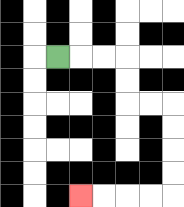{'start': '[2, 2]', 'end': '[3, 8]', 'path_directions': 'R,R,R,D,D,R,R,D,D,D,D,L,L,L,L', 'path_coordinates': '[[2, 2], [3, 2], [4, 2], [5, 2], [5, 3], [5, 4], [6, 4], [7, 4], [7, 5], [7, 6], [7, 7], [7, 8], [6, 8], [5, 8], [4, 8], [3, 8]]'}